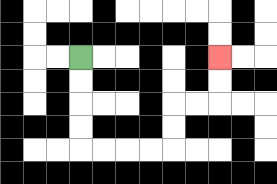{'start': '[3, 2]', 'end': '[9, 2]', 'path_directions': 'D,D,D,D,R,R,R,R,U,U,R,R,U,U', 'path_coordinates': '[[3, 2], [3, 3], [3, 4], [3, 5], [3, 6], [4, 6], [5, 6], [6, 6], [7, 6], [7, 5], [7, 4], [8, 4], [9, 4], [9, 3], [9, 2]]'}